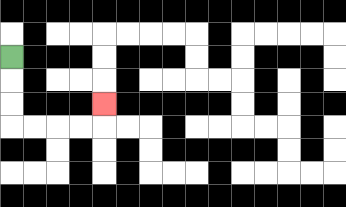{'start': '[0, 2]', 'end': '[4, 4]', 'path_directions': 'D,D,D,R,R,R,R,U', 'path_coordinates': '[[0, 2], [0, 3], [0, 4], [0, 5], [1, 5], [2, 5], [3, 5], [4, 5], [4, 4]]'}